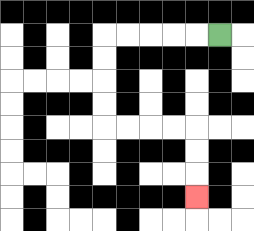{'start': '[9, 1]', 'end': '[8, 8]', 'path_directions': 'L,L,L,L,L,D,D,D,D,R,R,R,R,D,D,D', 'path_coordinates': '[[9, 1], [8, 1], [7, 1], [6, 1], [5, 1], [4, 1], [4, 2], [4, 3], [4, 4], [4, 5], [5, 5], [6, 5], [7, 5], [8, 5], [8, 6], [8, 7], [8, 8]]'}